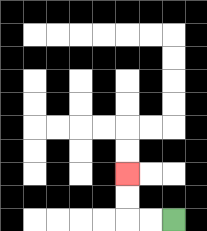{'start': '[7, 9]', 'end': '[5, 7]', 'path_directions': 'L,L,U,U', 'path_coordinates': '[[7, 9], [6, 9], [5, 9], [5, 8], [5, 7]]'}